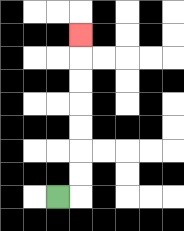{'start': '[2, 8]', 'end': '[3, 1]', 'path_directions': 'R,U,U,U,U,U,U,U', 'path_coordinates': '[[2, 8], [3, 8], [3, 7], [3, 6], [3, 5], [3, 4], [3, 3], [3, 2], [3, 1]]'}